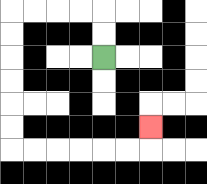{'start': '[4, 2]', 'end': '[6, 5]', 'path_directions': 'U,U,L,L,L,L,D,D,D,D,D,D,R,R,R,R,R,R,U', 'path_coordinates': '[[4, 2], [4, 1], [4, 0], [3, 0], [2, 0], [1, 0], [0, 0], [0, 1], [0, 2], [0, 3], [0, 4], [0, 5], [0, 6], [1, 6], [2, 6], [3, 6], [4, 6], [5, 6], [6, 6], [6, 5]]'}